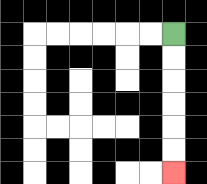{'start': '[7, 1]', 'end': '[7, 7]', 'path_directions': 'D,D,D,D,D,D', 'path_coordinates': '[[7, 1], [7, 2], [7, 3], [7, 4], [7, 5], [7, 6], [7, 7]]'}